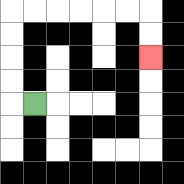{'start': '[1, 4]', 'end': '[6, 2]', 'path_directions': 'L,U,U,U,U,R,R,R,R,R,R,D,D', 'path_coordinates': '[[1, 4], [0, 4], [0, 3], [0, 2], [0, 1], [0, 0], [1, 0], [2, 0], [3, 0], [4, 0], [5, 0], [6, 0], [6, 1], [6, 2]]'}